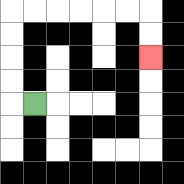{'start': '[1, 4]', 'end': '[6, 2]', 'path_directions': 'L,U,U,U,U,R,R,R,R,R,R,D,D', 'path_coordinates': '[[1, 4], [0, 4], [0, 3], [0, 2], [0, 1], [0, 0], [1, 0], [2, 0], [3, 0], [4, 0], [5, 0], [6, 0], [6, 1], [6, 2]]'}